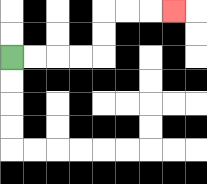{'start': '[0, 2]', 'end': '[7, 0]', 'path_directions': 'R,R,R,R,U,U,R,R,R', 'path_coordinates': '[[0, 2], [1, 2], [2, 2], [3, 2], [4, 2], [4, 1], [4, 0], [5, 0], [6, 0], [7, 0]]'}